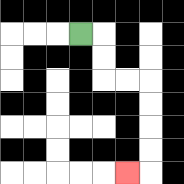{'start': '[3, 1]', 'end': '[5, 7]', 'path_directions': 'R,D,D,R,R,D,D,D,D,L', 'path_coordinates': '[[3, 1], [4, 1], [4, 2], [4, 3], [5, 3], [6, 3], [6, 4], [6, 5], [6, 6], [6, 7], [5, 7]]'}